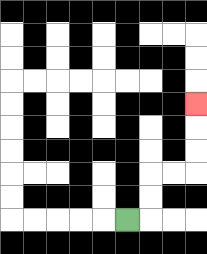{'start': '[5, 9]', 'end': '[8, 4]', 'path_directions': 'R,U,U,R,R,U,U,U', 'path_coordinates': '[[5, 9], [6, 9], [6, 8], [6, 7], [7, 7], [8, 7], [8, 6], [8, 5], [8, 4]]'}